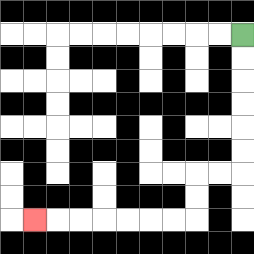{'start': '[10, 1]', 'end': '[1, 9]', 'path_directions': 'D,D,D,D,D,D,L,L,D,D,L,L,L,L,L,L,L', 'path_coordinates': '[[10, 1], [10, 2], [10, 3], [10, 4], [10, 5], [10, 6], [10, 7], [9, 7], [8, 7], [8, 8], [8, 9], [7, 9], [6, 9], [5, 9], [4, 9], [3, 9], [2, 9], [1, 9]]'}